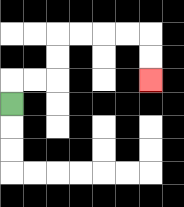{'start': '[0, 4]', 'end': '[6, 3]', 'path_directions': 'U,R,R,U,U,R,R,R,R,D,D', 'path_coordinates': '[[0, 4], [0, 3], [1, 3], [2, 3], [2, 2], [2, 1], [3, 1], [4, 1], [5, 1], [6, 1], [6, 2], [6, 3]]'}